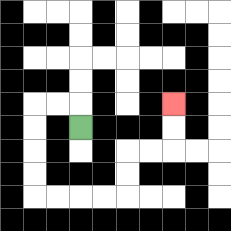{'start': '[3, 5]', 'end': '[7, 4]', 'path_directions': 'U,L,L,D,D,D,D,R,R,R,R,U,U,R,R,U,U', 'path_coordinates': '[[3, 5], [3, 4], [2, 4], [1, 4], [1, 5], [1, 6], [1, 7], [1, 8], [2, 8], [3, 8], [4, 8], [5, 8], [5, 7], [5, 6], [6, 6], [7, 6], [7, 5], [7, 4]]'}